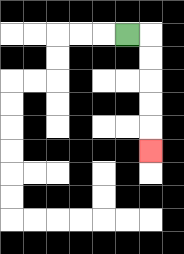{'start': '[5, 1]', 'end': '[6, 6]', 'path_directions': 'R,D,D,D,D,D', 'path_coordinates': '[[5, 1], [6, 1], [6, 2], [6, 3], [6, 4], [6, 5], [6, 6]]'}